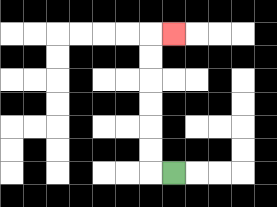{'start': '[7, 7]', 'end': '[7, 1]', 'path_directions': 'L,U,U,U,U,U,U,R', 'path_coordinates': '[[7, 7], [6, 7], [6, 6], [6, 5], [6, 4], [6, 3], [6, 2], [6, 1], [7, 1]]'}